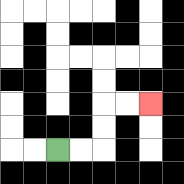{'start': '[2, 6]', 'end': '[6, 4]', 'path_directions': 'R,R,U,U,R,R', 'path_coordinates': '[[2, 6], [3, 6], [4, 6], [4, 5], [4, 4], [5, 4], [6, 4]]'}